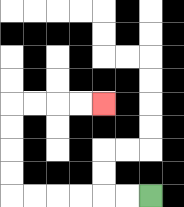{'start': '[6, 8]', 'end': '[4, 4]', 'path_directions': 'L,L,L,L,L,L,U,U,U,U,R,R,R,R', 'path_coordinates': '[[6, 8], [5, 8], [4, 8], [3, 8], [2, 8], [1, 8], [0, 8], [0, 7], [0, 6], [0, 5], [0, 4], [1, 4], [2, 4], [3, 4], [4, 4]]'}